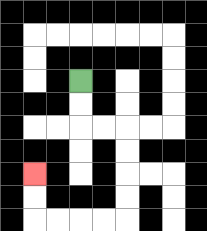{'start': '[3, 3]', 'end': '[1, 7]', 'path_directions': 'D,D,R,R,D,D,D,D,L,L,L,L,U,U', 'path_coordinates': '[[3, 3], [3, 4], [3, 5], [4, 5], [5, 5], [5, 6], [5, 7], [5, 8], [5, 9], [4, 9], [3, 9], [2, 9], [1, 9], [1, 8], [1, 7]]'}